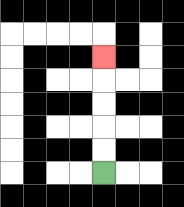{'start': '[4, 7]', 'end': '[4, 2]', 'path_directions': 'U,U,U,U,U', 'path_coordinates': '[[4, 7], [4, 6], [4, 5], [4, 4], [4, 3], [4, 2]]'}